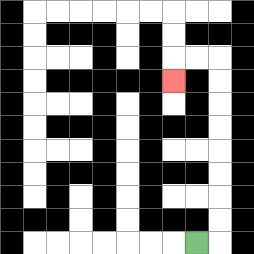{'start': '[8, 10]', 'end': '[7, 3]', 'path_directions': 'R,U,U,U,U,U,U,U,U,L,L,D', 'path_coordinates': '[[8, 10], [9, 10], [9, 9], [9, 8], [9, 7], [9, 6], [9, 5], [9, 4], [9, 3], [9, 2], [8, 2], [7, 2], [7, 3]]'}